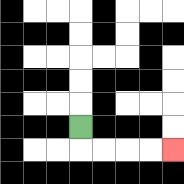{'start': '[3, 5]', 'end': '[7, 6]', 'path_directions': 'D,R,R,R,R', 'path_coordinates': '[[3, 5], [3, 6], [4, 6], [5, 6], [6, 6], [7, 6]]'}